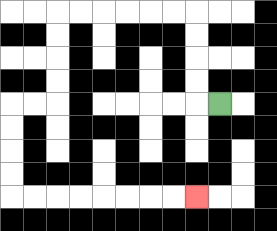{'start': '[9, 4]', 'end': '[8, 8]', 'path_directions': 'L,U,U,U,U,L,L,L,L,L,L,D,D,D,D,L,L,D,D,D,D,R,R,R,R,R,R,R,R', 'path_coordinates': '[[9, 4], [8, 4], [8, 3], [8, 2], [8, 1], [8, 0], [7, 0], [6, 0], [5, 0], [4, 0], [3, 0], [2, 0], [2, 1], [2, 2], [2, 3], [2, 4], [1, 4], [0, 4], [0, 5], [0, 6], [0, 7], [0, 8], [1, 8], [2, 8], [3, 8], [4, 8], [5, 8], [6, 8], [7, 8], [8, 8]]'}